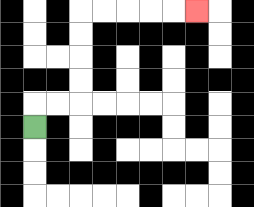{'start': '[1, 5]', 'end': '[8, 0]', 'path_directions': 'U,R,R,U,U,U,U,R,R,R,R,R', 'path_coordinates': '[[1, 5], [1, 4], [2, 4], [3, 4], [3, 3], [3, 2], [3, 1], [3, 0], [4, 0], [5, 0], [6, 0], [7, 0], [8, 0]]'}